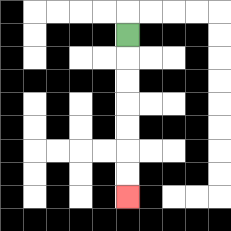{'start': '[5, 1]', 'end': '[5, 8]', 'path_directions': 'D,D,D,D,D,D,D', 'path_coordinates': '[[5, 1], [5, 2], [5, 3], [5, 4], [5, 5], [5, 6], [5, 7], [5, 8]]'}